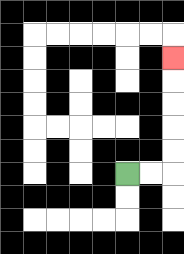{'start': '[5, 7]', 'end': '[7, 2]', 'path_directions': 'R,R,U,U,U,U,U', 'path_coordinates': '[[5, 7], [6, 7], [7, 7], [7, 6], [7, 5], [7, 4], [7, 3], [7, 2]]'}